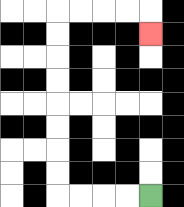{'start': '[6, 8]', 'end': '[6, 1]', 'path_directions': 'L,L,L,L,U,U,U,U,U,U,U,U,R,R,R,R,D', 'path_coordinates': '[[6, 8], [5, 8], [4, 8], [3, 8], [2, 8], [2, 7], [2, 6], [2, 5], [2, 4], [2, 3], [2, 2], [2, 1], [2, 0], [3, 0], [4, 0], [5, 0], [6, 0], [6, 1]]'}